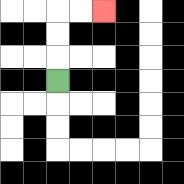{'start': '[2, 3]', 'end': '[4, 0]', 'path_directions': 'U,U,U,R,R', 'path_coordinates': '[[2, 3], [2, 2], [2, 1], [2, 0], [3, 0], [4, 0]]'}